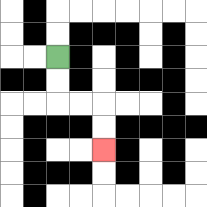{'start': '[2, 2]', 'end': '[4, 6]', 'path_directions': 'D,D,R,R,D,D', 'path_coordinates': '[[2, 2], [2, 3], [2, 4], [3, 4], [4, 4], [4, 5], [4, 6]]'}